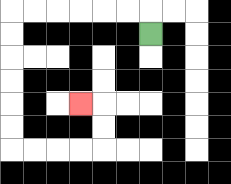{'start': '[6, 1]', 'end': '[3, 4]', 'path_directions': 'U,L,L,L,L,L,L,D,D,D,D,D,D,R,R,R,R,U,U,L', 'path_coordinates': '[[6, 1], [6, 0], [5, 0], [4, 0], [3, 0], [2, 0], [1, 0], [0, 0], [0, 1], [0, 2], [0, 3], [0, 4], [0, 5], [0, 6], [1, 6], [2, 6], [3, 6], [4, 6], [4, 5], [4, 4], [3, 4]]'}